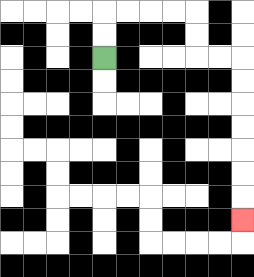{'start': '[4, 2]', 'end': '[10, 9]', 'path_directions': 'U,U,R,R,R,R,D,D,R,R,D,D,D,D,D,D,D', 'path_coordinates': '[[4, 2], [4, 1], [4, 0], [5, 0], [6, 0], [7, 0], [8, 0], [8, 1], [8, 2], [9, 2], [10, 2], [10, 3], [10, 4], [10, 5], [10, 6], [10, 7], [10, 8], [10, 9]]'}